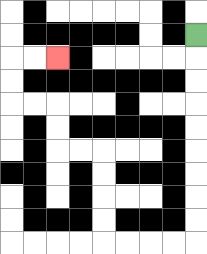{'start': '[8, 1]', 'end': '[2, 2]', 'path_directions': 'D,D,D,D,D,D,D,D,D,L,L,L,L,U,U,U,U,L,L,U,U,L,L,U,U,R,R', 'path_coordinates': '[[8, 1], [8, 2], [8, 3], [8, 4], [8, 5], [8, 6], [8, 7], [8, 8], [8, 9], [8, 10], [7, 10], [6, 10], [5, 10], [4, 10], [4, 9], [4, 8], [4, 7], [4, 6], [3, 6], [2, 6], [2, 5], [2, 4], [1, 4], [0, 4], [0, 3], [0, 2], [1, 2], [2, 2]]'}